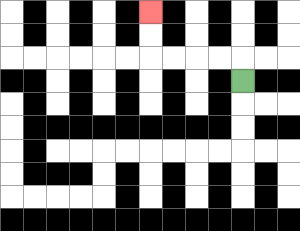{'start': '[10, 3]', 'end': '[6, 0]', 'path_directions': 'U,L,L,L,L,U,U', 'path_coordinates': '[[10, 3], [10, 2], [9, 2], [8, 2], [7, 2], [6, 2], [6, 1], [6, 0]]'}